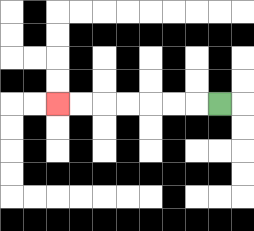{'start': '[9, 4]', 'end': '[2, 4]', 'path_directions': 'L,L,L,L,L,L,L', 'path_coordinates': '[[9, 4], [8, 4], [7, 4], [6, 4], [5, 4], [4, 4], [3, 4], [2, 4]]'}